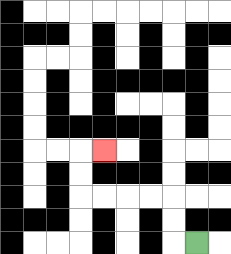{'start': '[8, 10]', 'end': '[4, 6]', 'path_directions': 'L,U,U,L,L,L,L,U,U,R', 'path_coordinates': '[[8, 10], [7, 10], [7, 9], [7, 8], [6, 8], [5, 8], [4, 8], [3, 8], [3, 7], [3, 6], [4, 6]]'}